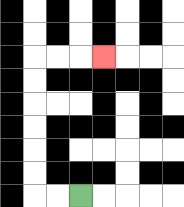{'start': '[3, 8]', 'end': '[4, 2]', 'path_directions': 'L,L,U,U,U,U,U,U,R,R,R', 'path_coordinates': '[[3, 8], [2, 8], [1, 8], [1, 7], [1, 6], [1, 5], [1, 4], [1, 3], [1, 2], [2, 2], [3, 2], [4, 2]]'}